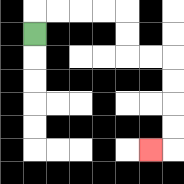{'start': '[1, 1]', 'end': '[6, 6]', 'path_directions': 'U,R,R,R,R,D,D,R,R,D,D,D,D,L', 'path_coordinates': '[[1, 1], [1, 0], [2, 0], [3, 0], [4, 0], [5, 0], [5, 1], [5, 2], [6, 2], [7, 2], [7, 3], [7, 4], [7, 5], [7, 6], [6, 6]]'}